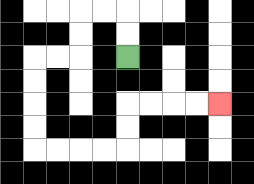{'start': '[5, 2]', 'end': '[9, 4]', 'path_directions': 'U,U,L,L,D,D,L,L,D,D,D,D,R,R,R,R,U,U,R,R,R,R', 'path_coordinates': '[[5, 2], [5, 1], [5, 0], [4, 0], [3, 0], [3, 1], [3, 2], [2, 2], [1, 2], [1, 3], [1, 4], [1, 5], [1, 6], [2, 6], [3, 6], [4, 6], [5, 6], [5, 5], [5, 4], [6, 4], [7, 4], [8, 4], [9, 4]]'}